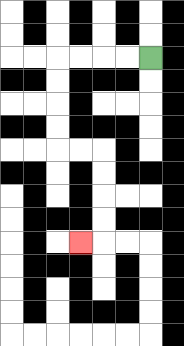{'start': '[6, 2]', 'end': '[3, 10]', 'path_directions': 'L,L,L,L,D,D,D,D,R,R,D,D,D,D,L', 'path_coordinates': '[[6, 2], [5, 2], [4, 2], [3, 2], [2, 2], [2, 3], [2, 4], [2, 5], [2, 6], [3, 6], [4, 6], [4, 7], [4, 8], [4, 9], [4, 10], [3, 10]]'}